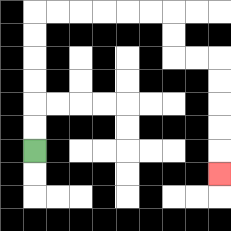{'start': '[1, 6]', 'end': '[9, 7]', 'path_directions': 'U,U,U,U,U,U,R,R,R,R,R,R,D,D,R,R,D,D,D,D,D', 'path_coordinates': '[[1, 6], [1, 5], [1, 4], [1, 3], [1, 2], [1, 1], [1, 0], [2, 0], [3, 0], [4, 0], [5, 0], [6, 0], [7, 0], [7, 1], [7, 2], [8, 2], [9, 2], [9, 3], [9, 4], [9, 5], [9, 6], [9, 7]]'}